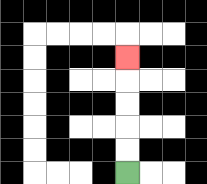{'start': '[5, 7]', 'end': '[5, 2]', 'path_directions': 'U,U,U,U,U', 'path_coordinates': '[[5, 7], [5, 6], [5, 5], [5, 4], [5, 3], [5, 2]]'}